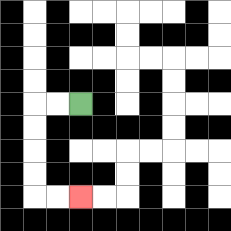{'start': '[3, 4]', 'end': '[3, 8]', 'path_directions': 'L,L,D,D,D,D,R,R', 'path_coordinates': '[[3, 4], [2, 4], [1, 4], [1, 5], [1, 6], [1, 7], [1, 8], [2, 8], [3, 8]]'}